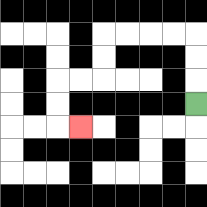{'start': '[8, 4]', 'end': '[3, 5]', 'path_directions': 'U,U,U,L,L,L,L,D,D,L,L,D,D,R', 'path_coordinates': '[[8, 4], [8, 3], [8, 2], [8, 1], [7, 1], [6, 1], [5, 1], [4, 1], [4, 2], [4, 3], [3, 3], [2, 3], [2, 4], [2, 5], [3, 5]]'}